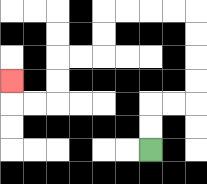{'start': '[6, 6]', 'end': '[0, 3]', 'path_directions': 'U,U,R,R,U,U,U,U,L,L,L,L,D,D,L,L,D,D,L,L,U', 'path_coordinates': '[[6, 6], [6, 5], [6, 4], [7, 4], [8, 4], [8, 3], [8, 2], [8, 1], [8, 0], [7, 0], [6, 0], [5, 0], [4, 0], [4, 1], [4, 2], [3, 2], [2, 2], [2, 3], [2, 4], [1, 4], [0, 4], [0, 3]]'}